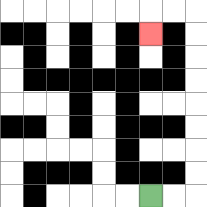{'start': '[6, 8]', 'end': '[6, 1]', 'path_directions': 'R,R,U,U,U,U,U,U,U,U,L,L,D', 'path_coordinates': '[[6, 8], [7, 8], [8, 8], [8, 7], [8, 6], [8, 5], [8, 4], [8, 3], [8, 2], [8, 1], [8, 0], [7, 0], [6, 0], [6, 1]]'}